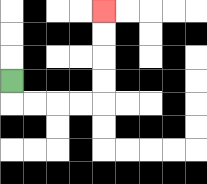{'start': '[0, 3]', 'end': '[4, 0]', 'path_directions': 'D,R,R,R,R,U,U,U,U', 'path_coordinates': '[[0, 3], [0, 4], [1, 4], [2, 4], [3, 4], [4, 4], [4, 3], [4, 2], [4, 1], [4, 0]]'}